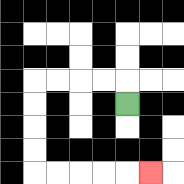{'start': '[5, 4]', 'end': '[6, 7]', 'path_directions': 'U,L,L,L,L,D,D,D,D,R,R,R,R,R', 'path_coordinates': '[[5, 4], [5, 3], [4, 3], [3, 3], [2, 3], [1, 3], [1, 4], [1, 5], [1, 6], [1, 7], [2, 7], [3, 7], [4, 7], [5, 7], [6, 7]]'}